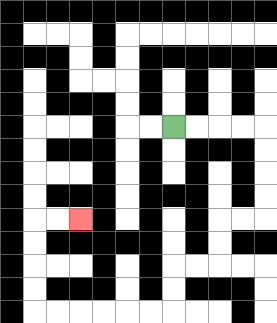{'start': '[7, 5]', 'end': '[3, 9]', 'path_directions': 'R,R,R,R,D,D,D,D,L,L,D,D,L,L,D,D,L,L,L,L,L,L,U,U,U,U,R,R', 'path_coordinates': '[[7, 5], [8, 5], [9, 5], [10, 5], [11, 5], [11, 6], [11, 7], [11, 8], [11, 9], [10, 9], [9, 9], [9, 10], [9, 11], [8, 11], [7, 11], [7, 12], [7, 13], [6, 13], [5, 13], [4, 13], [3, 13], [2, 13], [1, 13], [1, 12], [1, 11], [1, 10], [1, 9], [2, 9], [3, 9]]'}